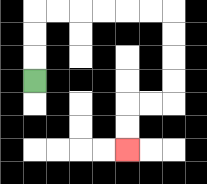{'start': '[1, 3]', 'end': '[5, 6]', 'path_directions': 'U,U,U,R,R,R,R,R,R,D,D,D,D,L,L,D,D', 'path_coordinates': '[[1, 3], [1, 2], [1, 1], [1, 0], [2, 0], [3, 0], [4, 0], [5, 0], [6, 0], [7, 0], [7, 1], [7, 2], [7, 3], [7, 4], [6, 4], [5, 4], [5, 5], [5, 6]]'}